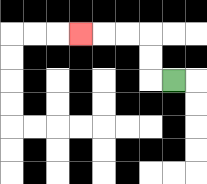{'start': '[7, 3]', 'end': '[3, 1]', 'path_directions': 'L,U,U,L,L,L', 'path_coordinates': '[[7, 3], [6, 3], [6, 2], [6, 1], [5, 1], [4, 1], [3, 1]]'}